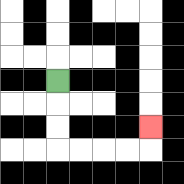{'start': '[2, 3]', 'end': '[6, 5]', 'path_directions': 'D,D,D,R,R,R,R,U', 'path_coordinates': '[[2, 3], [2, 4], [2, 5], [2, 6], [3, 6], [4, 6], [5, 6], [6, 6], [6, 5]]'}